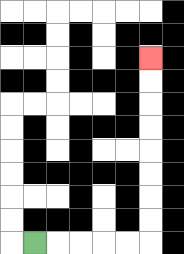{'start': '[1, 10]', 'end': '[6, 2]', 'path_directions': 'R,R,R,R,R,U,U,U,U,U,U,U,U', 'path_coordinates': '[[1, 10], [2, 10], [3, 10], [4, 10], [5, 10], [6, 10], [6, 9], [6, 8], [6, 7], [6, 6], [6, 5], [6, 4], [6, 3], [6, 2]]'}